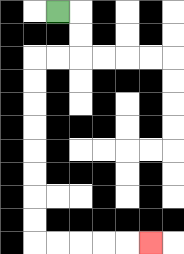{'start': '[2, 0]', 'end': '[6, 10]', 'path_directions': 'R,D,D,L,L,D,D,D,D,D,D,D,D,R,R,R,R,R', 'path_coordinates': '[[2, 0], [3, 0], [3, 1], [3, 2], [2, 2], [1, 2], [1, 3], [1, 4], [1, 5], [1, 6], [1, 7], [1, 8], [1, 9], [1, 10], [2, 10], [3, 10], [4, 10], [5, 10], [6, 10]]'}